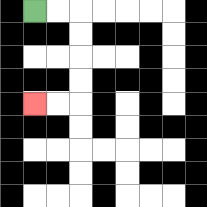{'start': '[1, 0]', 'end': '[1, 4]', 'path_directions': 'R,R,D,D,D,D,L,L', 'path_coordinates': '[[1, 0], [2, 0], [3, 0], [3, 1], [3, 2], [3, 3], [3, 4], [2, 4], [1, 4]]'}